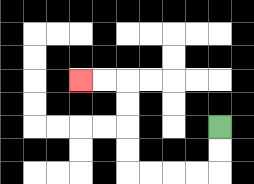{'start': '[9, 5]', 'end': '[3, 3]', 'path_directions': 'D,D,L,L,L,L,U,U,U,U,L,L', 'path_coordinates': '[[9, 5], [9, 6], [9, 7], [8, 7], [7, 7], [6, 7], [5, 7], [5, 6], [5, 5], [5, 4], [5, 3], [4, 3], [3, 3]]'}